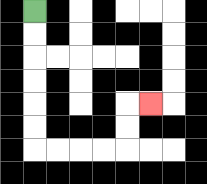{'start': '[1, 0]', 'end': '[6, 4]', 'path_directions': 'D,D,D,D,D,D,R,R,R,R,U,U,R', 'path_coordinates': '[[1, 0], [1, 1], [1, 2], [1, 3], [1, 4], [1, 5], [1, 6], [2, 6], [3, 6], [4, 6], [5, 6], [5, 5], [5, 4], [6, 4]]'}